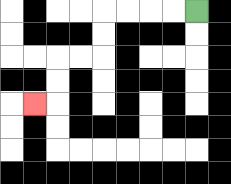{'start': '[8, 0]', 'end': '[1, 4]', 'path_directions': 'L,L,L,L,D,D,L,L,D,D,L', 'path_coordinates': '[[8, 0], [7, 0], [6, 0], [5, 0], [4, 0], [4, 1], [4, 2], [3, 2], [2, 2], [2, 3], [2, 4], [1, 4]]'}